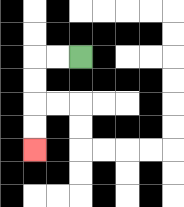{'start': '[3, 2]', 'end': '[1, 6]', 'path_directions': 'L,L,D,D,D,D', 'path_coordinates': '[[3, 2], [2, 2], [1, 2], [1, 3], [1, 4], [1, 5], [1, 6]]'}